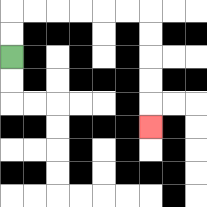{'start': '[0, 2]', 'end': '[6, 5]', 'path_directions': 'U,U,R,R,R,R,R,R,D,D,D,D,D', 'path_coordinates': '[[0, 2], [0, 1], [0, 0], [1, 0], [2, 0], [3, 0], [4, 0], [5, 0], [6, 0], [6, 1], [6, 2], [6, 3], [6, 4], [6, 5]]'}